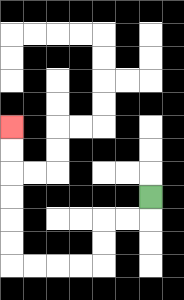{'start': '[6, 8]', 'end': '[0, 5]', 'path_directions': 'D,L,L,D,D,L,L,L,L,U,U,U,U,U,U', 'path_coordinates': '[[6, 8], [6, 9], [5, 9], [4, 9], [4, 10], [4, 11], [3, 11], [2, 11], [1, 11], [0, 11], [0, 10], [0, 9], [0, 8], [0, 7], [0, 6], [0, 5]]'}